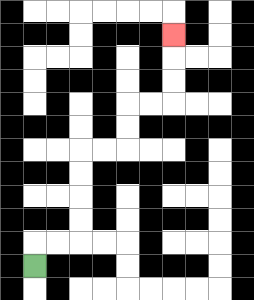{'start': '[1, 11]', 'end': '[7, 1]', 'path_directions': 'U,R,R,U,U,U,U,R,R,U,U,R,R,U,U,U', 'path_coordinates': '[[1, 11], [1, 10], [2, 10], [3, 10], [3, 9], [3, 8], [3, 7], [3, 6], [4, 6], [5, 6], [5, 5], [5, 4], [6, 4], [7, 4], [7, 3], [7, 2], [7, 1]]'}